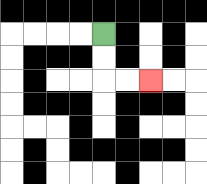{'start': '[4, 1]', 'end': '[6, 3]', 'path_directions': 'D,D,R,R', 'path_coordinates': '[[4, 1], [4, 2], [4, 3], [5, 3], [6, 3]]'}